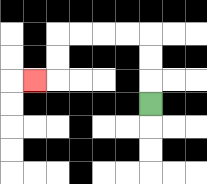{'start': '[6, 4]', 'end': '[1, 3]', 'path_directions': 'U,U,U,L,L,L,L,D,D,L', 'path_coordinates': '[[6, 4], [6, 3], [6, 2], [6, 1], [5, 1], [4, 1], [3, 1], [2, 1], [2, 2], [2, 3], [1, 3]]'}